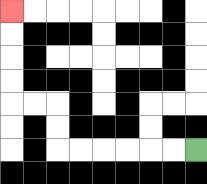{'start': '[8, 6]', 'end': '[0, 0]', 'path_directions': 'L,L,L,L,L,L,U,U,L,L,U,U,U,U', 'path_coordinates': '[[8, 6], [7, 6], [6, 6], [5, 6], [4, 6], [3, 6], [2, 6], [2, 5], [2, 4], [1, 4], [0, 4], [0, 3], [0, 2], [0, 1], [0, 0]]'}